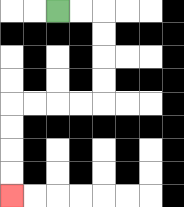{'start': '[2, 0]', 'end': '[0, 8]', 'path_directions': 'R,R,D,D,D,D,L,L,L,L,D,D,D,D', 'path_coordinates': '[[2, 0], [3, 0], [4, 0], [4, 1], [4, 2], [4, 3], [4, 4], [3, 4], [2, 4], [1, 4], [0, 4], [0, 5], [0, 6], [0, 7], [0, 8]]'}